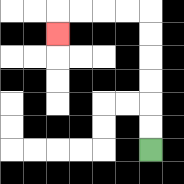{'start': '[6, 6]', 'end': '[2, 1]', 'path_directions': 'U,U,U,U,U,U,L,L,L,L,D', 'path_coordinates': '[[6, 6], [6, 5], [6, 4], [6, 3], [6, 2], [6, 1], [6, 0], [5, 0], [4, 0], [3, 0], [2, 0], [2, 1]]'}